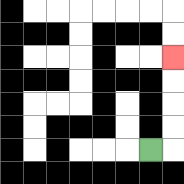{'start': '[6, 6]', 'end': '[7, 2]', 'path_directions': 'R,U,U,U,U', 'path_coordinates': '[[6, 6], [7, 6], [7, 5], [7, 4], [7, 3], [7, 2]]'}